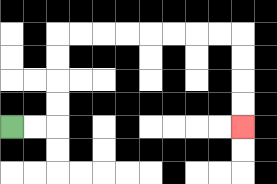{'start': '[0, 5]', 'end': '[10, 5]', 'path_directions': 'R,R,U,U,U,U,R,R,R,R,R,R,R,R,D,D,D,D', 'path_coordinates': '[[0, 5], [1, 5], [2, 5], [2, 4], [2, 3], [2, 2], [2, 1], [3, 1], [4, 1], [5, 1], [6, 1], [7, 1], [8, 1], [9, 1], [10, 1], [10, 2], [10, 3], [10, 4], [10, 5]]'}